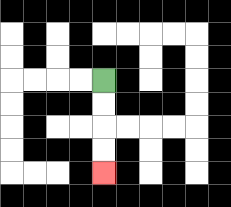{'start': '[4, 3]', 'end': '[4, 7]', 'path_directions': 'D,D,D,D', 'path_coordinates': '[[4, 3], [4, 4], [4, 5], [4, 6], [4, 7]]'}